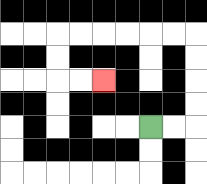{'start': '[6, 5]', 'end': '[4, 3]', 'path_directions': 'R,R,U,U,U,U,L,L,L,L,L,L,D,D,R,R', 'path_coordinates': '[[6, 5], [7, 5], [8, 5], [8, 4], [8, 3], [8, 2], [8, 1], [7, 1], [6, 1], [5, 1], [4, 1], [3, 1], [2, 1], [2, 2], [2, 3], [3, 3], [4, 3]]'}